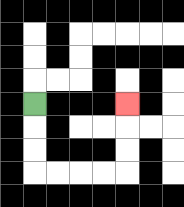{'start': '[1, 4]', 'end': '[5, 4]', 'path_directions': 'D,D,D,R,R,R,R,U,U,U', 'path_coordinates': '[[1, 4], [1, 5], [1, 6], [1, 7], [2, 7], [3, 7], [4, 7], [5, 7], [5, 6], [5, 5], [5, 4]]'}